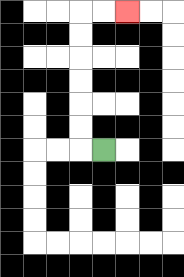{'start': '[4, 6]', 'end': '[5, 0]', 'path_directions': 'L,U,U,U,U,U,U,R,R', 'path_coordinates': '[[4, 6], [3, 6], [3, 5], [3, 4], [3, 3], [3, 2], [3, 1], [3, 0], [4, 0], [5, 0]]'}